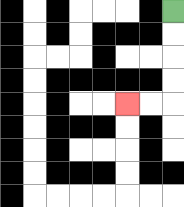{'start': '[7, 0]', 'end': '[5, 4]', 'path_directions': 'D,D,D,D,L,L', 'path_coordinates': '[[7, 0], [7, 1], [7, 2], [7, 3], [7, 4], [6, 4], [5, 4]]'}